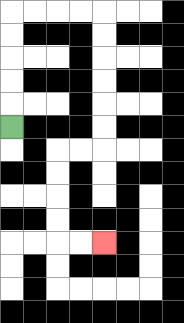{'start': '[0, 5]', 'end': '[4, 10]', 'path_directions': 'U,U,U,U,U,R,R,R,R,D,D,D,D,D,D,L,L,D,D,D,D,R,R', 'path_coordinates': '[[0, 5], [0, 4], [0, 3], [0, 2], [0, 1], [0, 0], [1, 0], [2, 0], [3, 0], [4, 0], [4, 1], [4, 2], [4, 3], [4, 4], [4, 5], [4, 6], [3, 6], [2, 6], [2, 7], [2, 8], [2, 9], [2, 10], [3, 10], [4, 10]]'}